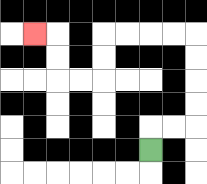{'start': '[6, 6]', 'end': '[1, 1]', 'path_directions': 'U,R,R,U,U,U,U,L,L,L,L,D,D,L,L,U,U,L', 'path_coordinates': '[[6, 6], [6, 5], [7, 5], [8, 5], [8, 4], [8, 3], [8, 2], [8, 1], [7, 1], [6, 1], [5, 1], [4, 1], [4, 2], [4, 3], [3, 3], [2, 3], [2, 2], [2, 1], [1, 1]]'}